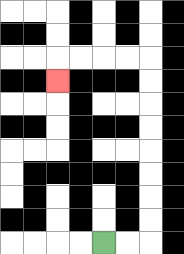{'start': '[4, 10]', 'end': '[2, 3]', 'path_directions': 'R,R,U,U,U,U,U,U,U,U,L,L,L,L,D', 'path_coordinates': '[[4, 10], [5, 10], [6, 10], [6, 9], [6, 8], [6, 7], [6, 6], [6, 5], [6, 4], [6, 3], [6, 2], [5, 2], [4, 2], [3, 2], [2, 2], [2, 3]]'}